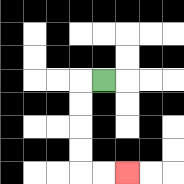{'start': '[4, 3]', 'end': '[5, 7]', 'path_directions': 'L,D,D,D,D,R,R', 'path_coordinates': '[[4, 3], [3, 3], [3, 4], [3, 5], [3, 6], [3, 7], [4, 7], [5, 7]]'}